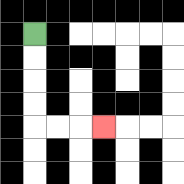{'start': '[1, 1]', 'end': '[4, 5]', 'path_directions': 'D,D,D,D,R,R,R', 'path_coordinates': '[[1, 1], [1, 2], [1, 3], [1, 4], [1, 5], [2, 5], [3, 5], [4, 5]]'}